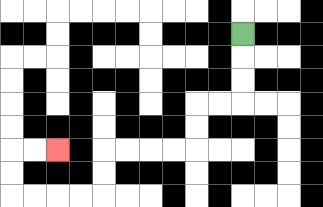{'start': '[10, 1]', 'end': '[2, 6]', 'path_directions': 'D,D,D,L,L,D,D,L,L,L,L,D,D,L,L,L,L,U,U,R,R', 'path_coordinates': '[[10, 1], [10, 2], [10, 3], [10, 4], [9, 4], [8, 4], [8, 5], [8, 6], [7, 6], [6, 6], [5, 6], [4, 6], [4, 7], [4, 8], [3, 8], [2, 8], [1, 8], [0, 8], [0, 7], [0, 6], [1, 6], [2, 6]]'}